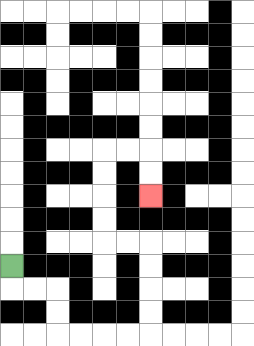{'start': '[0, 11]', 'end': '[6, 8]', 'path_directions': 'D,R,R,D,D,R,R,R,R,U,U,U,U,L,L,U,U,U,U,R,R,D,D', 'path_coordinates': '[[0, 11], [0, 12], [1, 12], [2, 12], [2, 13], [2, 14], [3, 14], [4, 14], [5, 14], [6, 14], [6, 13], [6, 12], [6, 11], [6, 10], [5, 10], [4, 10], [4, 9], [4, 8], [4, 7], [4, 6], [5, 6], [6, 6], [6, 7], [6, 8]]'}